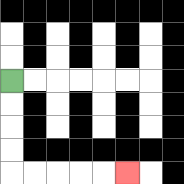{'start': '[0, 3]', 'end': '[5, 7]', 'path_directions': 'D,D,D,D,R,R,R,R,R', 'path_coordinates': '[[0, 3], [0, 4], [0, 5], [0, 6], [0, 7], [1, 7], [2, 7], [3, 7], [4, 7], [5, 7]]'}